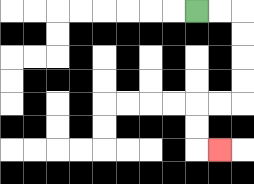{'start': '[8, 0]', 'end': '[9, 6]', 'path_directions': 'R,R,D,D,D,D,L,L,D,D,R', 'path_coordinates': '[[8, 0], [9, 0], [10, 0], [10, 1], [10, 2], [10, 3], [10, 4], [9, 4], [8, 4], [8, 5], [8, 6], [9, 6]]'}